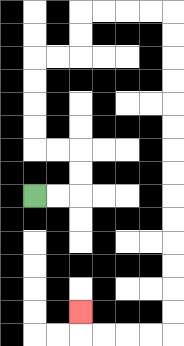{'start': '[1, 8]', 'end': '[3, 13]', 'path_directions': 'R,R,U,U,L,L,U,U,U,U,R,R,U,U,R,R,R,R,D,D,D,D,D,D,D,D,D,D,D,D,D,D,L,L,L,L,U', 'path_coordinates': '[[1, 8], [2, 8], [3, 8], [3, 7], [3, 6], [2, 6], [1, 6], [1, 5], [1, 4], [1, 3], [1, 2], [2, 2], [3, 2], [3, 1], [3, 0], [4, 0], [5, 0], [6, 0], [7, 0], [7, 1], [7, 2], [7, 3], [7, 4], [7, 5], [7, 6], [7, 7], [7, 8], [7, 9], [7, 10], [7, 11], [7, 12], [7, 13], [7, 14], [6, 14], [5, 14], [4, 14], [3, 14], [3, 13]]'}